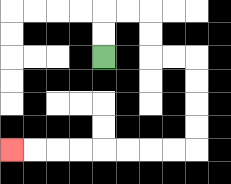{'start': '[4, 2]', 'end': '[0, 6]', 'path_directions': 'U,U,R,R,D,D,R,R,D,D,D,D,L,L,L,L,L,L,L,L', 'path_coordinates': '[[4, 2], [4, 1], [4, 0], [5, 0], [6, 0], [6, 1], [6, 2], [7, 2], [8, 2], [8, 3], [8, 4], [8, 5], [8, 6], [7, 6], [6, 6], [5, 6], [4, 6], [3, 6], [2, 6], [1, 6], [0, 6]]'}